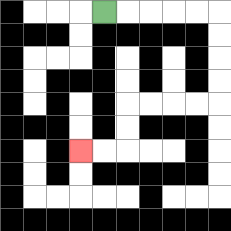{'start': '[4, 0]', 'end': '[3, 6]', 'path_directions': 'R,R,R,R,R,D,D,D,D,L,L,L,L,D,D,L,L', 'path_coordinates': '[[4, 0], [5, 0], [6, 0], [7, 0], [8, 0], [9, 0], [9, 1], [9, 2], [9, 3], [9, 4], [8, 4], [7, 4], [6, 4], [5, 4], [5, 5], [5, 6], [4, 6], [3, 6]]'}